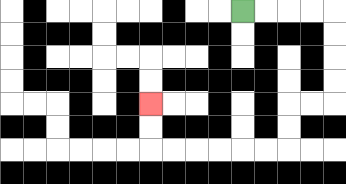{'start': '[10, 0]', 'end': '[6, 4]', 'path_directions': 'R,R,R,R,D,D,D,D,L,L,D,D,L,L,L,L,L,L,U,U', 'path_coordinates': '[[10, 0], [11, 0], [12, 0], [13, 0], [14, 0], [14, 1], [14, 2], [14, 3], [14, 4], [13, 4], [12, 4], [12, 5], [12, 6], [11, 6], [10, 6], [9, 6], [8, 6], [7, 6], [6, 6], [6, 5], [6, 4]]'}